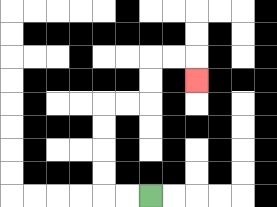{'start': '[6, 8]', 'end': '[8, 3]', 'path_directions': 'L,L,U,U,U,U,R,R,U,U,R,R,D', 'path_coordinates': '[[6, 8], [5, 8], [4, 8], [4, 7], [4, 6], [4, 5], [4, 4], [5, 4], [6, 4], [6, 3], [6, 2], [7, 2], [8, 2], [8, 3]]'}